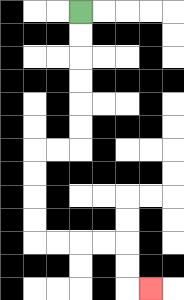{'start': '[3, 0]', 'end': '[6, 12]', 'path_directions': 'D,D,D,D,D,D,L,L,D,D,D,D,R,R,R,R,D,D,R', 'path_coordinates': '[[3, 0], [3, 1], [3, 2], [3, 3], [3, 4], [3, 5], [3, 6], [2, 6], [1, 6], [1, 7], [1, 8], [1, 9], [1, 10], [2, 10], [3, 10], [4, 10], [5, 10], [5, 11], [5, 12], [6, 12]]'}